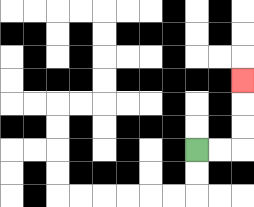{'start': '[8, 6]', 'end': '[10, 3]', 'path_directions': 'R,R,U,U,U', 'path_coordinates': '[[8, 6], [9, 6], [10, 6], [10, 5], [10, 4], [10, 3]]'}